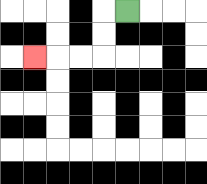{'start': '[5, 0]', 'end': '[1, 2]', 'path_directions': 'L,D,D,L,L,L', 'path_coordinates': '[[5, 0], [4, 0], [4, 1], [4, 2], [3, 2], [2, 2], [1, 2]]'}